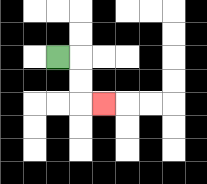{'start': '[2, 2]', 'end': '[4, 4]', 'path_directions': 'R,D,D,R', 'path_coordinates': '[[2, 2], [3, 2], [3, 3], [3, 4], [4, 4]]'}